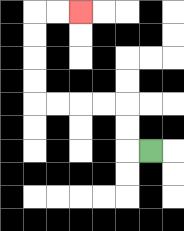{'start': '[6, 6]', 'end': '[3, 0]', 'path_directions': 'L,U,U,L,L,L,L,U,U,U,U,R,R', 'path_coordinates': '[[6, 6], [5, 6], [5, 5], [5, 4], [4, 4], [3, 4], [2, 4], [1, 4], [1, 3], [1, 2], [1, 1], [1, 0], [2, 0], [3, 0]]'}